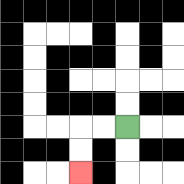{'start': '[5, 5]', 'end': '[3, 7]', 'path_directions': 'L,L,D,D', 'path_coordinates': '[[5, 5], [4, 5], [3, 5], [3, 6], [3, 7]]'}